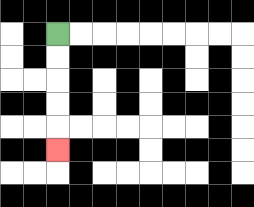{'start': '[2, 1]', 'end': '[2, 6]', 'path_directions': 'D,D,D,D,D', 'path_coordinates': '[[2, 1], [2, 2], [2, 3], [2, 4], [2, 5], [2, 6]]'}